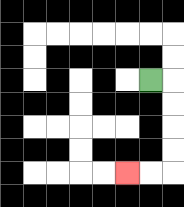{'start': '[6, 3]', 'end': '[5, 7]', 'path_directions': 'R,D,D,D,D,L,L', 'path_coordinates': '[[6, 3], [7, 3], [7, 4], [7, 5], [7, 6], [7, 7], [6, 7], [5, 7]]'}